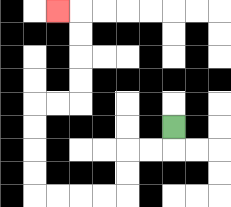{'start': '[7, 5]', 'end': '[2, 0]', 'path_directions': 'D,L,L,D,D,L,L,L,L,U,U,U,U,R,R,U,U,U,U,L', 'path_coordinates': '[[7, 5], [7, 6], [6, 6], [5, 6], [5, 7], [5, 8], [4, 8], [3, 8], [2, 8], [1, 8], [1, 7], [1, 6], [1, 5], [1, 4], [2, 4], [3, 4], [3, 3], [3, 2], [3, 1], [3, 0], [2, 0]]'}